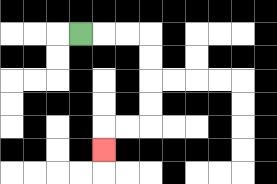{'start': '[3, 1]', 'end': '[4, 6]', 'path_directions': 'R,R,R,D,D,D,D,L,L,D', 'path_coordinates': '[[3, 1], [4, 1], [5, 1], [6, 1], [6, 2], [6, 3], [6, 4], [6, 5], [5, 5], [4, 5], [4, 6]]'}